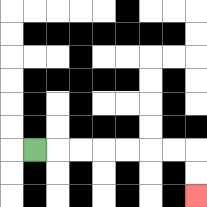{'start': '[1, 6]', 'end': '[8, 8]', 'path_directions': 'R,R,R,R,R,R,R,D,D', 'path_coordinates': '[[1, 6], [2, 6], [3, 6], [4, 6], [5, 6], [6, 6], [7, 6], [8, 6], [8, 7], [8, 8]]'}